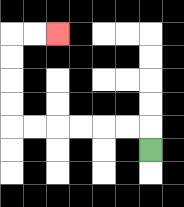{'start': '[6, 6]', 'end': '[2, 1]', 'path_directions': 'U,L,L,L,L,L,L,U,U,U,U,R,R', 'path_coordinates': '[[6, 6], [6, 5], [5, 5], [4, 5], [3, 5], [2, 5], [1, 5], [0, 5], [0, 4], [0, 3], [0, 2], [0, 1], [1, 1], [2, 1]]'}